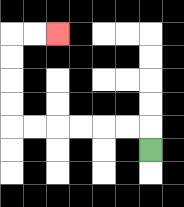{'start': '[6, 6]', 'end': '[2, 1]', 'path_directions': 'U,L,L,L,L,L,L,U,U,U,U,R,R', 'path_coordinates': '[[6, 6], [6, 5], [5, 5], [4, 5], [3, 5], [2, 5], [1, 5], [0, 5], [0, 4], [0, 3], [0, 2], [0, 1], [1, 1], [2, 1]]'}